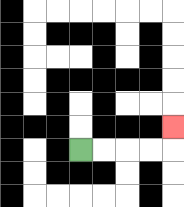{'start': '[3, 6]', 'end': '[7, 5]', 'path_directions': 'R,R,R,R,U', 'path_coordinates': '[[3, 6], [4, 6], [5, 6], [6, 6], [7, 6], [7, 5]]'}